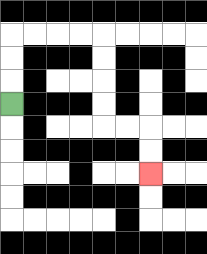{'start': '[0, 4]', 'end': '[6, 7]', 'path_directions': 'U,U,U,R,R,R,R,D,D,D,D,R,R,D,D', 'path_coordinates': '[[0, 4], [0, 3], [0, 2], [0, 1], [1, 1], [2, 1], [3, 1], [4, 1], [4, 2], [4, 3], [4, 4], [4, 5], [5, 5], [6, 5], [6, 6], [6, 7]]'}